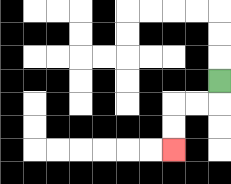{'start': '[9, 3]', 'end': '[7, 6]', 'path_directions': 'D,L,L,D,D', 'path_coordinates': '[[9, 3], [9, 4], [8, 4], [7, 4], [7, 5], [7, 6]]'}